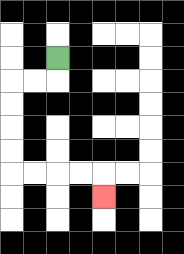{'start': '[2, 2]', 'end': '[4, 8]', 'path_directions': 'D,L,L,D,D,D,D,R,R,R,R,D', 'path_coordinates': '[[2, 2], [2, 3], [1, 3], [0, 3], [0, 4], [0, 5], [0, 6], [0, 7], [1, 7], [2, 7], [3, 7], [4, 7], [4, 8]]'}